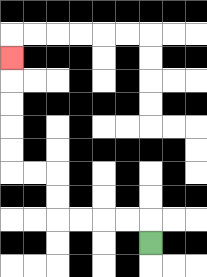{'start': '[6, 10]', 'end': '[0, 2]', 'path_directions': 'U,L,L,L,L,U,U,L,L,U,U,U,U,U', 'path_coordinates': '[[6, 10], [6, 9], [5, 9], [4, 9], [3, 9], [2, 9], [2, 8], [2, 7], [1, 7], [0, 7], [0, 6], [0, 5], [0, 4], [0, 3], [0, 2]]'}